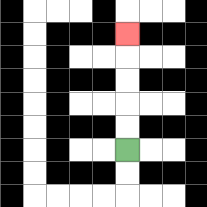{'start': '[5, 6]', 'end': '[5, 1]', 'path_directions': 'U,U,U,U,U', 'path_coordinates': '[[5, 6], [5, 5], [5, 4], [5, 3], [5, 2], [5, 1]]'}